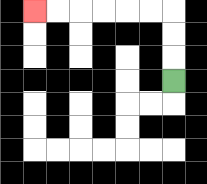{'start': '[7, 3]', 'end': '[1, 0]', 'path_directions': 'U,U,U,L,L,L,L,L,L', 'path_coordinates': '[[7, 3], [7, 2], [7, 1], [7, 0], [6, 0], [5, 0], [4, 0], [3, 0], [2, 0], [1, 0]]'}